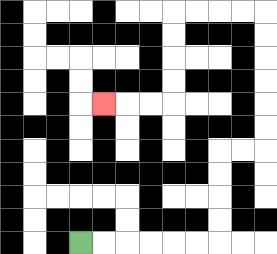{'start': '[3, 10]', 'end': '[4, 4]', 'path_directions': 'R,R,R,R,R,R,U,U,U,U,R,R,U,U,U,U,U,U,L,L,L,L,D,D,D,D,L,L,L', 'path_coordinates': '[[3, 10], [4, 10], [5, 10], [6, 10], [7, 10], [8, 10], [9, 10], [9, 9], [9, 8], [9, 7], [9, 6], [10, 6], [11, 6], [11, 5], [11, 4], [11, 3], [11, 2], [11, 1], [11, 0], [10, 0], [9, 0], [8, 0], [7, 0], [7, 1], [7, 2], [7, 3], [7, 4], [6, 4], [5, 4], [4, 4]]'}